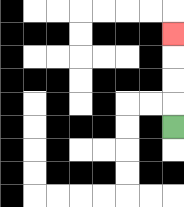{'start': '[7, 5]', 'end': '[7, 1]', 'path_directions': 'U,U,U,U', 'path_coordinates': '[[7, 5], [7, 4], [7, 3], [7, 2], [7, 1]]'}